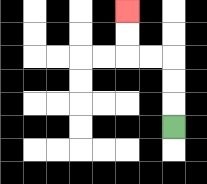{'start': '[7, 5]', 'end': '[5, 0]', 'path_directions': 'U,U,U,L,L,U,U', 'path_coordinates': '[[7, 5], [7, 4], [7, 3], [7, 2], [6, 2], [5, 2], [5, 1], [5, 0]]'}